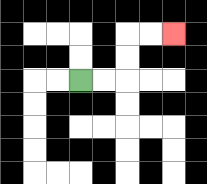{'start': '[3, 3]', 'end': '[7, 1]', 'path_directions': 'R,R,U,U,R,R', 'path_coordinates': '[[3, 3], [4, 3], [5, 3], [5, 2], [5, 1], [6, 1], [7, 1]]'}